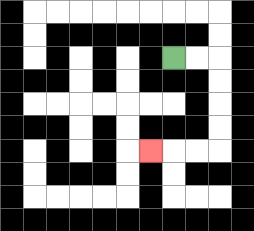{'start': '[7, 2]', 'end': '[6, 6]', 'path_directions': 'R,R,D,D,D,D,L,L,L', 'path_coordinates': '[[7, 2], [8, 2], [9, 2], [9, 3], [9, 4], [9, 5], [9, 6], [8, 6], [7, 6], [6, 6]]'}